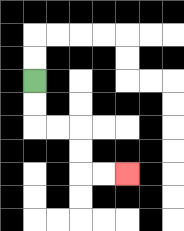{'start': '[1, 3]', 'end': '[5, 7]', 'path_directions': 'D,D,R,R,D,D,R,R', 'path_coordinates': '[[1, 3], [1, 4], [1, 5], [2, 5], [3, 5], [3, 6], [3, 7], [4, 7], [5, 7]]'}